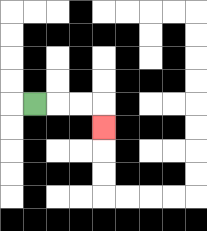{'start': '[1, 4]', 'end': '[4, 5]', 'path_directions': 'R,R,R,D', 'path_coordinates': '[[1, 4], [2, 4], [3, 4], [4, 4], [4, 5]]'}